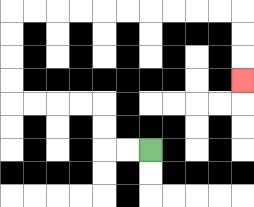{'start': '[6, 6]', 'end': '[10, 3]', 'path_directions': 'L,L,U,U,L,L,L,L,U,U,U,U,R,R,R,R,R,R,R,R,R,R,D,D,D', 'path_coordinates': '[[6, 6], [5, 6], [4, 6], [4, 5], [4, 4], [3, 4], [2, 4], [1, 4], [0, 4], [0, 3], [0, 2], [0, 1], [0, 0], [1, 0], [2, 0], [3, 0], [4, 0], [5, 0], [6, 0], [7, 0], [8, 0], [9, 0], [10, 0], [10, 1], [10, 2], [10, 3]]'}